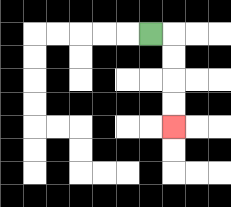{'start': '[6, 1]', 'end': '[7, 5]', 'path_directions': 'R,D,D,D,D', 'path_coordinates': '[[6, 1], [7, 1], [7, 2], [7, 3], [7, 4], [7, 5]]'}